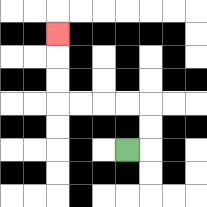{'start': '[5, 6]', 'end': '[2, 1]', 'path_directions': 'R,U,U,L,L,L,L,U,U,U', 'path_coordinates': '[[5, 6], [6, 6], [6, 5], [6, 4], [5, 4], [4, 4], [3, 4], [2, 4], [2, 3], [2, 2], [2, 1]]'}